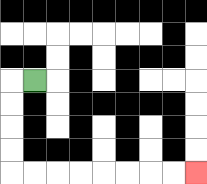{'start': '[1, 3]', 'end': '[8, 7]', 'path_directions': 'L,D,D,D,D,R,R,R,R,R,R,R,R', 'path_coordinates': '[[1, 3], [0, 3], [0, 4], [0, 5], [0, 6], [0, 7], [1, 7], [2, 7], [3, 7], [4, 7], [5, 7], [6, 7], [7, 7], [8, 7]]'}